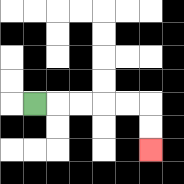{'start': '[1, 4]', 'end': '[6, 6]', 'path_directions': 'R,R,R,R,R,D,D', 'path_coordinates': '[[1, 4], [2, 4], [3, 4], [4, 4], [5, 4], [6, 4], [6, 5], [6, 6]]'}